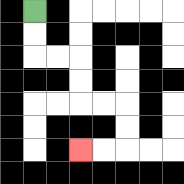{'start': '[1, 0]', 'end': '[3, 6]', 'path_directions': 'D,D,R,R,D,D,R,R,D,D,L,L', 'path_coordinates': '[[1, 0], [1, 1], [1, 2], [2, 2], [3, 2], [3, 3], [3, 4], [4, 4], [5, 4], [5, 5], [5, 6], [4, 6], [3, 6]]'}